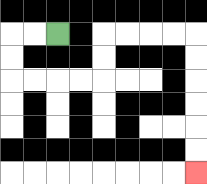{'start': '[2, 1]', 'end': '[8, 7]', 'path_directions': 'L,L,D,D,R,R,R,R,U,U,R,R,R,R,D,D,D,D,D,D', 'path_coordinates': '[[2, 1], [1, 1], [0, 1], [0, 2], [0, 3], [1, 3], [2, 3], [3, 3], [4, 3], [4, 2], [4, 1], [5, 1], [6, 1], [7, 1], [8, 1], [8, 2], [8, 3], [8, 4], [8, 5], [8, 6], [8, 7]]'}